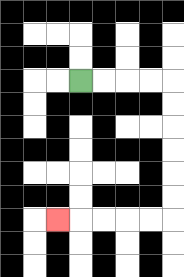{'start': '[3, 3]', 'end': '[2, 9]', 'path_directions': 'R,R,R,R,D,D,D,D,D,D,L,L,L,L,L', 'path_coordinates': '[[3, 3], [4, 3], [5, 3], [6, 3], [7, 3], [7, 4], [7, 5], [7, 6], [7, 7], [7, 8], [7, 9], [6, 9], [5, 9], [4, 9], [3, 9], [2, 9]]'}